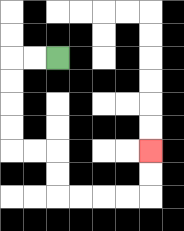{'start': '[2, 2]', 'end': '[6, 6]', 'path_directions': 'L,L,D,D,D,D,R,R,D,D,R,R,R,R,U,U', 'path_coordinates': '[[2, 2], [1, 2], [0, 2], [0, 3], [0, 4], [0, 5], [0, 6], [1, 6], [2, 6], [2, 7], [2, 8], [3, 8], [4, 8], [5, 8], [6, 8], [6, 7], [6, 6]]'}